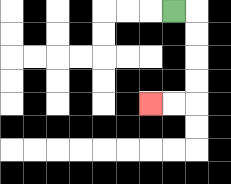{'start': '[7, 0]', 'end': '[6, 4]', 'path_directions': 'R,D,D,D,D,L,L', 'path_coordinates': '[[7, 0], [8, 0], [8, 1], [8, 2], [8, 3], [8, 4], [7, 4], [6, 4]]'}